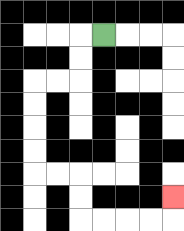{'start': '[4, 1]', 'end': '[7, 8]', 'path_directions': 'L,D,D,L,L,D,D,D,D,R,R,D,D,R,R,R,R,U', 'path_coordinates': '[[4, 1], [3, 1], [3, 2], [3, 3], [2, 3], [1, 3], [1, 4], [1, 5], [1, 6], [1, 7], [2, 7], [3, 7], [3, 8], [3, 9], [4, 9], [5, 9], [6, 9], [7, 9], [7, 8]]'}